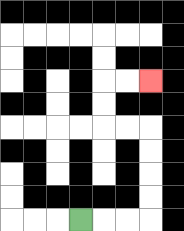{'start': '[3, 9]', 'end': '[6, 3]', 'path_directions': 'R,R,R,U,U,U,U,L,L,U,U,R,R', 'path_coordinates': '[[3, 9], [4, 9], [5, 9], [6, 9], [6, 8], [6, 7], [6, 6], [6, 5], [5, 5], [4, 5], [4, 4], [4, 3], [5, 3], [6, 3]]'}